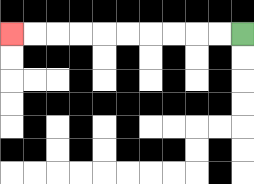{'start': '[10, 1]', 'end': '[0, 1]', 'path_directions': 'L,L,L,L,L,L,L,L,L,L', 'path_coordinates': '[[10, 1], [9, 1], [8, 1], [7, 1], [6, 1], [5, 1], [4, 1], [3, 1], [2, 1], [1, 1], [0, 1]]'}